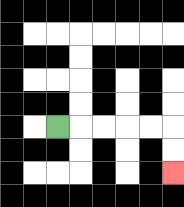{'start': '[2, 5]', 'end': '[7, 7]', 'path_directions': 'R,R,R,R,R,D,D', 'path_coordinates': '[[2, 5], [3, 5], [4, 5], [5, 5], [6, 5], [7, 5], [7, 6], [7, 7]]'}